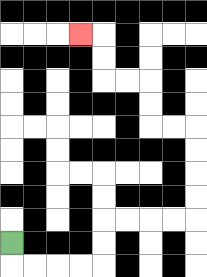{'start': '[0, 10]', 'end': '[3, 1]', 'path_directions': 'D,R,R,R,R,U,U,R,R,R,R,U,U,U,U,L,L,U,U,L,L,U,U,L', 'path_coordinates': '[[0, 10], [0, 11], [1, 11], [2, 11], [3, 11], [4, 11], [4, 10], [4, 9], [5, 9], [6, 9], [7, 9], [8, 9], [8, 8], [8, 7], [8, 6], [8, 5], [7, 5], [6, 5], [6, 4], [6, 3], [5, 3], [4, 3], [4, 2], [4, 1], [3, 1]]'}